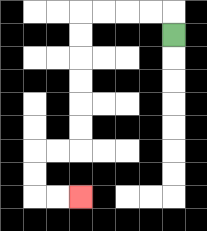{'start': '[7, 1]', 'end': '[3, 8]', 'path_directions': 'U,L,L,L,L,D,D,D,D,D,D,L,L,D,D,R,R', 'path_coordinates': '[[7, 1], [7, 0], [6, 0], [5, 0], [4, 0], [3, 0], [3, 1], [3, 2], [3, 3], [3, 4], [3, 5], [3, 6], [2, 6], [1, 6], [1, 7], [1, 8], [2, 8], [3, 8]]'}